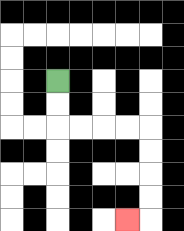{'start': '[2, 3]', 'end': '[5, 9]', 'path_directions': 'D,D,R,R,R,R,D,D,D,D,L', 'path_coordinates': '[[2, 3], [2, 4], [2, 5], [3, 5], [4, 5], [5, 5], [6, 5], [6, 6], [6, 7], [6, 8], [6, 9], [5, 9]]'}